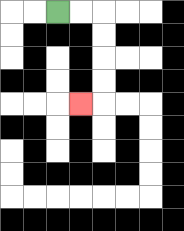{'start': '[2, 0]', 'end': '[3, 4]', 'path_directions': 'R,R,D,D,D,D,L', 'path_coordinates': '[[2, 0], [3, 0], [4, 0], [4, 1], [4, 2], [4, 3], [4, 4], [3, 4]]'}